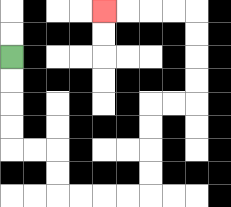{'start': '[0, 2]', 'end': '[4, 0]', 'path_directions': 'D,D,D,D,R,R,D,D,R,R,R,R,U,U,U,U,R,R,U,U,U,U,L,L,L,L', 'path_coordinates': '[[0, 2], [0, 3], [0, 4], [0, 5], [0, 6], [1, 6], [2, 6], [2, 7], [2, 8], [3, 8], [4, 8], [5, 8], [6, 8], [6, 7], [6, 6], [6, 5], [6, 4], [7, 4], [8, 4], [8, 3], [8, 2], [8, 1], [8, 0], [7, 0], [6, 0], [5, 0], [4, 0]]'}